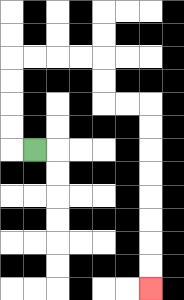{'start': '[1, 6]', 'end': '[6, 12]', 'path_directions': 'L,U,U,U,U,R,R,R,R,D,D,R,R,D,D,D,D,D,D,D,D', 'path_coordinates': '[[1, 6], [0, 6], [0, 5], [0, 4], [0, 3], [0, 2], [1, 2], [2, 2], [3, 2], [4, 2], [4, 3], [4, 4], [5, 4], [6, 4], [6, 5], [6, 6], [6, 7], [6, 8], [6, 9], [6, 10], [6, 11], [6, 12]]'}